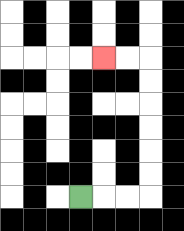{'start': '[3, 8]', 'end': '[4, 2]', 'path_directions': 'R,R,R,U,U,U,U,U,U,L,L', 'path_coordinates': '[[3, 8], [4, 8], [5, 8], [6, 8], [6, 7], [6, 6], [6, 5], [6, 4], [6, 3], [6, 2], [5, 2], [4, 2]]'}